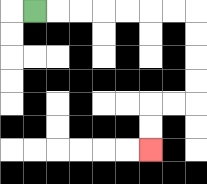{'start': '[1, 0]', 'end': '[6, 6]', 'path_directions': 'R,R,R,R,R,R,R,D,D,D,D,L,L,D,D', 'path_coordinates': '[[1, 0], [2, 0], [3, 0], [4, 0], [5, 0], [6, 0], [7, 0], [8, 0], [8, 1], [8, 2], [8, 3], [8, 4], [7, 4], [6, 4], [6, 5], [6, 6]]'}